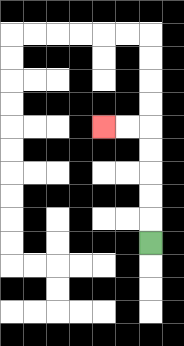{'start': '[6, 10]', 'end': '[4, 5]', 'path_directions': 'U,U,U,U,U,L,L', 'path_coordinates': '[[6, 10], [6, 9], [6, 8], [6, 7], [6, 6], [6, 5], [5, 5], [4, 5]]'}